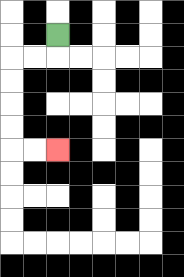{'start': '[2, 1]', 'end': '[2, 6]', 'path_directions': 'D,L,L,D,D,D,D,R,R', 'path_coordinates': '[[2, 1], [2, 2], [1, 2], [0, 2], [0, 3], [0, 4], [0, 5], [0, 6], [1, 6], [2, 6]]'}